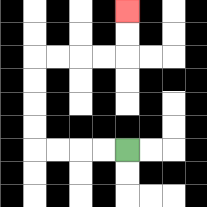{'start': '[5, 6]', 'end': '[5, 0]', 'path_directions': 'L,L,L,L,U,U,U,U,R,R,R,R,U,U', 'path_coordinates': '[[5, 6], [4, 6], [3, 6], [2, 6], [1, 6], [1, 5], [1, 4], [1, 3], [1, 2], [2, 2], [3, 2], [4, 2], [5, 2], [5, 1], [5, 0]]'}